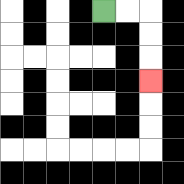{'start': '[4, 0]', 'end': '[6, 3]', 'path_directions': 'R,R,D,D,D', 'path_coordinates': '[[4, 0], [5, 0], [6, 0], [6, 1], [6, 2], [6, 3]]'}